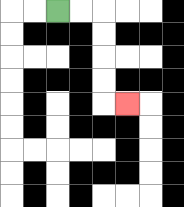{'start': '[2, 0]', 'end': '[5, 4]', 'path_directions': 'R,R,D,D,D,D,R', 'path_coordinates': '[[2, 0], [3, 0], [4, 0], [4, 1], [4, 2], [4, 3], [4, 4], [5, 4]]'}